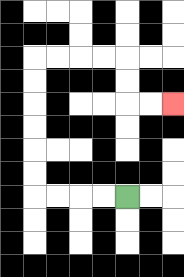{'start': '[5, 8]', 'end': '[7, 4]', 'path_directions': 'L,L,L,L,U,U,U,U,U,U,R,R,R,R,D,D,R,R', 'path_coordinates': '[[5, 8], [4, 8], [3, 8], [2, 8], [1, 8], [1, 7], [1, 6], [1, 5], [1, 4], [1, 3], [1, 2], [2, 2], [3, 2], [4, 2], [5, 2], [5, 3], [5, 4], [6, 4], [7, 4]]'}